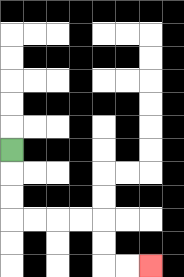{'start': '[0, 6]', 'end': '[6, 11]', 'path_directions': 'D,D,D,R,R,R,R,D,D,R,R', 'path_coordinates': '[[0, 6], [0, 7], [0, 8], [0, 9], [1, 9], [2, 9], [3, 9], [4, 9], [4, 10], [4, 11], [5, 11], [6, 11]]'}